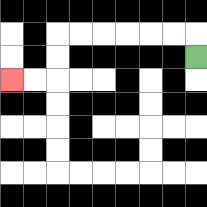{'start': '[8, 2]', 'end': '[0, 3]', 'path_directions': 'U,L,L,L,L,L,L,D,D,L,L', 'path_coordinates': '[[8, 2], [8, 1], [7, 1], [6, 1], [5, 1], [4, 1], [3, 1], [2, 1], [2, 2], [2, 3], [1, 3], [0, 3]]'}